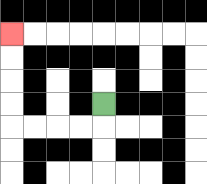{'start': '[4, 4]', 'end': '[0, 1]', 'path_directions': 'D,L,L,L,L,U,U,U,U', 'path_coordinates': '[[4, 4], [4, 5], [3, 5], [2, 5], [1, 5], [0, 5], [0, 4], [0, 3], [0, 2], [0, 1]]'}